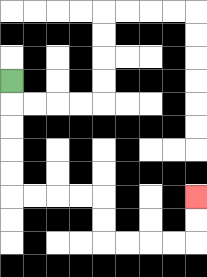{'start': '[0, 3]', 'end': '[8, 8]', 'path_directions': 'D,D,D,D,D,R,R,R,R,D,D,R,R,R,R,U,U', 'path_coordinates': '[[0, 3], [0, 4], [0, 5], [0, 6], [0, 7], [0, 8], [1, 8], [2, 8], [3, 8], [4, 8], [4, 9], [4, 10], [5, 10], [6, 10], [7, 10], [8, 10], [8, 9], [8, 8]]'}